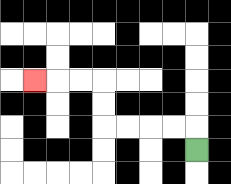{'start': '[8, 6]', 'end': '[1, 3]', 'path_directions': 'U,L,L,L,L,U,U,L,L,L', 'path_coordinates': '[[8, 6], [8, 5], [7, 5], [6, 5], [5, 5], [4, 5], [4, 4], [4, 3], [3, 3], [2, 3], [1, 3]]'}